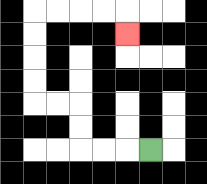{'start': '[6, 6]', 'end': '[5, 1]', 'path_directions': 'L,L,L,U,U,L,L,U,U,U,U,R,R,R,R,D', 'path_coordinates': '[[6, 6], [5, 6], [4, 6], [3, 6], [3, 5], [3, 4], [2, 4], [1, 4], [1, 3], [1, 2], [1, 1], [1, 0], [2, 0], [3, 0], [4, 0], [5, 0], [5, 1]]'}